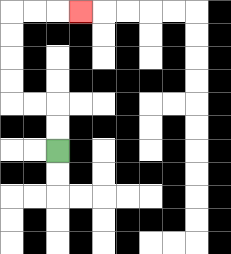{'start': '[2, 6]', 'end': '[3, 0]', 'path_directions': 'U,U,L,L,U,U,U,U,R,R,R', 'path_coordinates': '[[2, 6], [2, 5], [2, 4], [1, 4], [0, 4], [0, 3], [0, 2], [0, 1], [0, 0], [1, 0], [2, 0], [3, 0]]'}